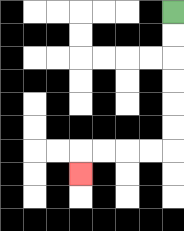{'start': '[7, 0]', 'end': '[3, 7]', 'path_directions': 'D,D,D,D,D,D,L,L,L,L,D', 'path_coordinates': '[[7, 0], [7, 1], [7, 2], [7, 3], [7, 4], [7, 5], [7, 6], [6, 6], [5, 6], [4, 6], [3, 6], [3, 7]]'}